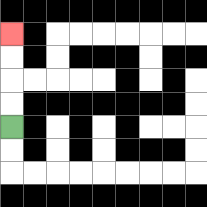{'start': '[0, 5]', 'end': '[0, 1]', 'path_directions': 'U,U,U,U', 'path_coordinates': '[[0, 5], [0, 4], [0, 3], [0, 2], [0, 1]]'}